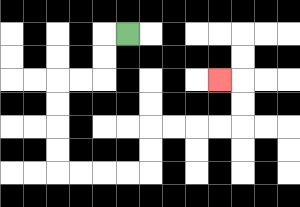{'start': '[5, 1]', 'end': '[9, 3]', 'path_directions': 'L,D,D,L,L,D,D,D,D,R,R,R,R,U,U,R,R,R,R,U,U,L', 'path_coordinates': '[[5, 1], [4, 1], [4, 2], [4, 3], [3, 3], [2, 3], [2, 4], [2, 5], [2, 6], [2, 7], [3, 7], [4, 7], [5, 7], [6, 7], [6, 6], [6, 5], [7, 5], [8, 5], [9, 5], [10, 5], [10, 4], [10, 3], [9, 3]]'}